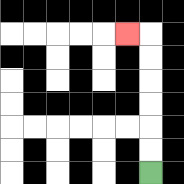{'start': '[6, 7]', 'end': '[5, 1]', 'path_directions': 'U,U,U,U,U,U,L', 'path_coordinates': '[[6, 7], [6, 6], [6, 5], [6, 4], [6, 3], [6, 2], [6, 1], [5, 1]]'}